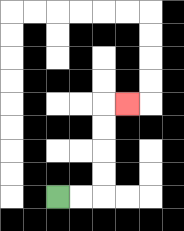{'start': '[2, 8]', 'end': '[5, 4]', 'path_directions': 'R,R,U,U,U,U,R', 'path_coordinates': '[[2, 8], [3, 8], [4, 8], [4, 7], [4, 6], [4, 5], [4, 4], [5, 4]]'}